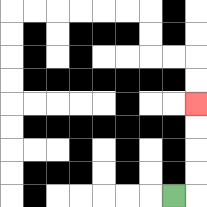{'start': '[7, 8]', 'end': '[8, 4]', 'path_directions': 'R,U,U,U,U', 'path_coordinates': '[[7, 8], [8, 8], [8, 7], [8, 6], [8, 5], [8, 4]]'}